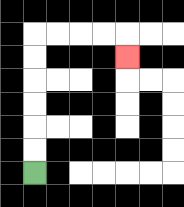{'start': '[1, 7]', 'end': '[5, 2]', 'path_directions': 'U,U,U,U,U,U,R,R,R,R,D', 'path_coordinates': '[[1, 7], [1, 6], [1, 5], [1, 4], [1, 3], [1, 2], [1, 1], [2, 1], [3, 1], [4, 1], [5, 1], [5, 2]]'}